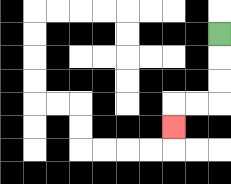{'start': '[9, 1]', 'end': '[7, 5]', 'path_directions': 'D,D,D,L,L,D', 'path_coordinates': '[[9, 1], [9, 2], [9, 3], [9, 4], [8, 4], [7, 4], [7, 5]]'}